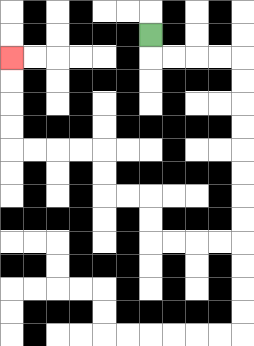{'start': '[6, 1]', 'end': '[0, 2]', 'path_directions': 'D,R,R,R,R,D,D,D,D,D,D,D,D,L,L,L,L,U,U,L,L,U,U,L,L,L,L,U,U,U,U', 'path_coordinates': '[[6, 1], [6, 2], [7, 2], [8, 2], [9, 2], [10, 2], [10, 3], [10, 4], [10, 5], [10, 6], [10, 7], [10, 8], [10, 9], [10, 10], [9, 10], [8, 10], [7, 10], [6, 10], [6, 9], [6, 8], [5, 8], [4, 8], [4, 7], [4, 6], [3, 6], [2, 6], [1, 6], [0, 6], [0, 5], [0, 4], [0, 3], [0, 2]]'}